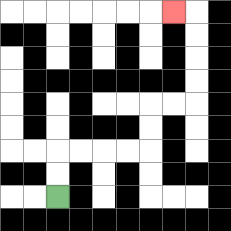{'start': '[2, 8]', 'end': '[7, 0]', 'path_directions': 'U,U,R,R,R,R,U,U,R,R,U,U,U,U,L', 'path_coordinates': '[[2, 8], [2, 7], [2, 6], [3, 6], [4, 6], [5, 6], [6, 6], [6, 5], [6, 4], [7, 4], [8, 4], [8, 3], [8, 2], [8, 1], [8, 0], [7, 0]]'}